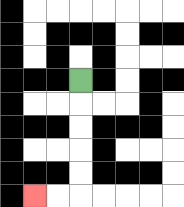{'start': '[3, 3]', 'end': '[1, 8]', 'path_directions': 'D,D,D,D,D,L,L', 'path_coordinates': '[[3, 3], [3, 4], [3, 5], [3, 6], [3, 7], [3, 8], [2, 8], [1, 8]]'}